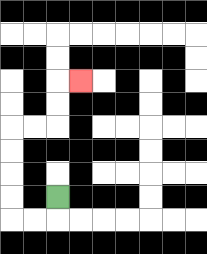{'start': '[2, 8]', 'end': '[3, 3]', 'path_directions': 'D,L,L,U,U,U,U,R,R,U,U,R', 'path_coordinates': '[[2, 8], [2, 9], [1, 9], [0, 9], [0, 8], [0, 7], [0, 6], [0, 5], [1, 5], [2, 5], [2, 4], [2, 3], [3, 3]]'}